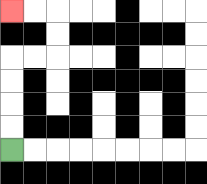{'start': '[0, 6]', 'end': '[0, 0]', 'path_directions': 'U,U,U,U,R,R,U,U,L,L', 'path_coordinates': '[[0, 6], [0, 5], [0, 4], [0, 3], [0, 2], [1, 2], [2, 2], [2, 1], [2, 0], [1, 0], [0, 0]]'}